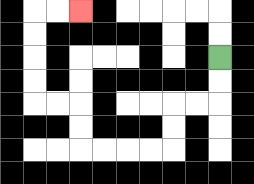{'start': '[9, 2]', 'end': '[3, 0]', 'path_directions': 'D,D,L,L,D,D,L,L,L,L,U,U,L,L,U,U,U,U,R,R', 'path_coordinates': '[[9, 2], [9, 3], [9, 4], [8, 4], [7, 4], [7, 5], [7, 6], [6, 6], [5, 6], [4, 6], [3, 6], [3, 5], [3, 4], [2, 4], [1, 4], [1, 3], [1, 2], [1, 1], [1, 0], [2, 0], [3, 0]]'}